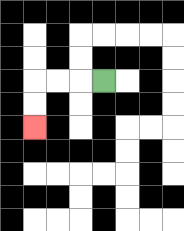{'start': '[4, 3]', 'end': '[1, 5]', 'path_directions': 'L,L,L,D,D', 'path_coordinates': '[[4, 3], [3, 3], [2, 3], [1, 3], [1, 4], [1, 5]]'}